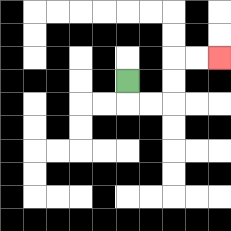{'start': '[5, 3]', 'end': '[9, 2]', 'path_directions': 'D,R,R,U,U,R,R', 'path_coordinates': '[[5, 3], [5, 4], [6, 4], [7, 4], [7, 3], [7, 2], [8, 2], [9, 2]]'}